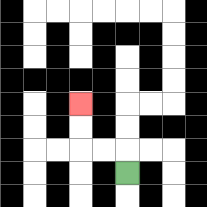{'start': '[5, 7]', 'end': '[3, 4]', 'path_directions': 'U,L,L,U,U', 'path_coordinates': '[[5, 7], [5, 6], [4, 6], [3, 6], [3, 5], [3, 4]]'}